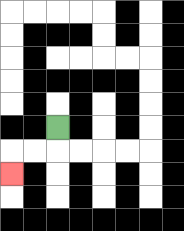{'start': '[2, 5]', 'end': '[0, 7]', 'path_directions': 'D,L,L,D', 'path_coordinates': '[[2, 5], [2, 6], [1, 6], [0, 6], [0, 7]]'}